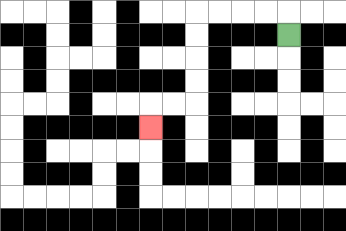{'start': '[12, 1]', 'end': '[6, 5]', 'path_directions': 'U,L,L,L,L,D,D,D,D,L,L,D', 'path_coordinates': '[[12, 1], [12, 0], [11, 0], [10, 0], [9, 0], [8, 0], [8, 1], [8, 2], [8, 3], [8, 4], [7, 4], [6, 4], [6, 5]]'}